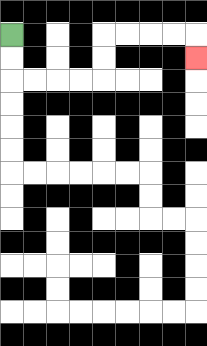{'start': '[0, 1]', 'end': '[8, 2]', 'path_directions': 'D,D,R,R,R,R,U,U,R,R,R,R,D', 'path_coordinates': '[[0, 1], [0, 2], [0, 3], [1, 3], [2, 3], [3, 3], [4, 3], [4, 2], [4, 1], [5, 1], [6, 1], [7, 1], [8, 1], [8, 2]]'}